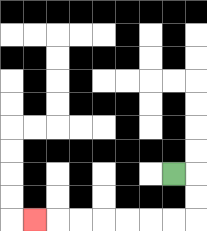{'start': '[7, 7]', 'end': '[1, 9]', 'path_directions': 'R,D,D,L,L,L,L,L,L,L', 'path_coordinates': '[[7, 7], [8, 7], [8, 8], [8, 9], [7, 9], [6, 9], [5, 9], [4, 9], [3, 9], [2, 9], [1, 9]]'}